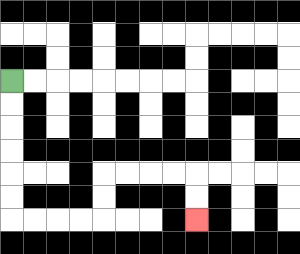{'start': '[0, 3]', 'end': '[8, 9]', 'path_directions': 'D,D,D,D,D,D,R,R,R,R,U,U,R,R,R,R,D,D', 'path_coordinates': '[[0, 3], [0, 4], [0, 5], [0, 6], [0, 7], [0, 8], [0, 9], [1, 9], [2, 9], [3, 9], [4, 9], [4, 8], [4, 7], [5, 7], [6, 7], [7, 7], [8, 7], [8, 8], [8, 9]]'}